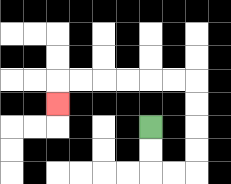{'start': '[6, 5]', 'end': '[2, 4]', 'path_directions': 'D,D,R,R,U,U,U,U,L,L,L,L,L,L,D', 'path_coordinates': '[[6, 5], [6, 6], [6, 7], [7, 7], [8, 7], [8, 6], [8, 5], [8, 4], [8, 3], [7, 3], [6, 3], [5, 3], [4, 3], [3, 3], [2, 3], [2, 4]]'}